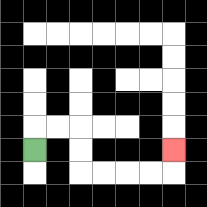{'start': '[1, 6]', 'end': '[7, 6]', 'path_directions': 'U,R,R,D,D,R,R,R,R,U', 'path_coordinates': '[[1, 6], [1, 5], [2, 5], [3, 5], [3, 6], [3, 7], [4, 7], [5, 7], [6, 7], [7, 7], [7, 6]]'}